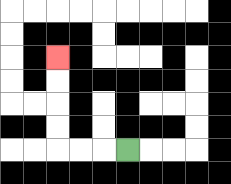{'start': '[5, 6]', 'end': '[2, 2]', 'path_directions': 'L,L,L,U,U,U,U', 'path_coordinates': '[[5, 6], [4, 6], [3, 6], [2, 6], [2, 5], [2, 4], [2, 3], [2, 2]]'}